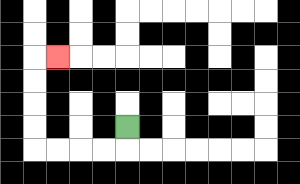{'start': '[5, 5]', 'end': '[2, 2]', 'path_directions': 'D,L,L,L,L,U,U,U,U,R', 'path_coordinates': '[[5, 5], [5, 6], [4, 6], [3, 6], [2, 6], [1, 6], [1, 5], [1, 4], [1, 3], [1, 2], [2, 2]]'}